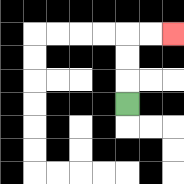{'start': '[5, 4]', 'end': '[7, 1]', 'path_directions': 'U,U,U,R,R', 'path_coordinates': '[[5, 4], [5, 3], [5, 2], [5, 1], [6, 1], [7, 1]]'}